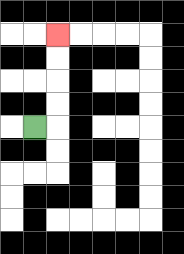{'start': '[1, 5]', 'end': '[2, 1]', 'path_directions': 'R,U,U,U,U', 'path_coordinates': '[[1, 5], [2, 5], [2, 4], [2, 3], [2, 2], [2, 1]]'}